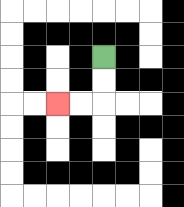{'start': '[4, 2]', 'end': '[2, 4]', 'path_directions': 'D,D,L,L', 'path_coordinates': '[[4, 2], [4, 3], [4, 4], [3, 4], [2, 4]]'}